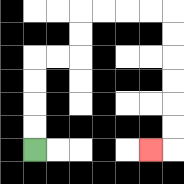{'start': '[1, 6]', 'end': '[6, 6]', 'path_directions': 'U,U,U,U,R,R,U,U,R,R,R,R,D,D,D,D,D,D,L', 'path_coordinates': '[[1, 6], [1, 5], [1, 4], [1, 3], [1, 2], [2, 2], [3, 2], [3, 1], [3, 0], [4, 0], [5, 0], [6, 0], [7, 0], [7, 1], [7, 2], [7, 3], [7, 4], [7, 5], [7, 6], [6, 6]]'}